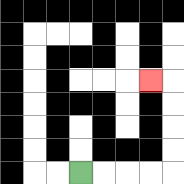{'start': '[3, 7]', 'end': '[6, 3]', 'path_directions': 'R,R,R,R,U,U,U,U,L', 'path_coordinates': '[[3, 7], [4, 7], [5, 7], [6, 7], [7, 7], [7, 6], [7, 5], [7, 4], [7, 3], [6, 3]]'}